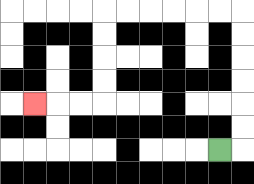{'start': '[9, 6]', 'end': '[1, 4]', 'path_directions': 'R,U,U,U,U,U,U,L,L,L,L,L,L,D,D,D,D,L,L,L', 'path_coordinates': '[[9, 6], [10, 6], [10, 5], [10, 4], [10, 3], [10, 2], [10, 1], [10, 0], [9, 0], [8, 0], [7, 0], [6, 0], [5, 0], [4, 0], [4, 1], [4, 2], [4, 3], [4, 4], [3, 4], [2, 4], [1, 4]]'}